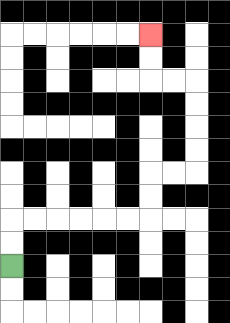{'start': '[0, 11]', 'end': '[6, 1]', 'path_directions': 'U,U,R,R,R,R,R,R,U,U,R,R,U,U,U,U,L,L,U,U', 'path_coordinates': '[[0, 11], [0, 10], [0, 9], [1, 9], [2, 9], [3, 9], [4, 9], [5, 9], [6, 9], [6, 8], [6, 7], [7, 7], [8, 7], [8, 6], [8, 5], [8, 4], [8, 3], [7, 3], [6, 3], [6, 2], [6, 1]]'}